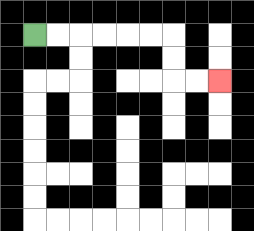{'start': '[1, 1]', 'end': '[9, 3]', 'path_directions': 'R,R,R,R,R,R,D,D,R,R', 'path_coordinates': '[[1, 1], [2, 1], [3, 1], [4, 1], [5, 1], [6, 1], [7, 1], [7, 2], [7, 3], [8, 3], [9, 3]]'}